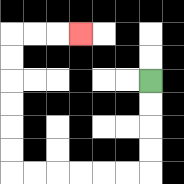{'start': '[6, 3]', 'end': '[3, 1]', 'path_directions': 'D,D,D,D,L,L,L,L,L,L,U,U,U,U,U,U,R,R,R', 'path_coordinates': '[[6, 3], [6, 4], [6, 5], [6, 6], [6, 7], [5, 7], [4, 7], [3, 7], [2, 7], [1, 7], [0, 7], [0, 6], [0, 5], [0, 4], [0, 3], [0, 2], [0, 1], [1, 1], [2, 1], [3, 1]]'}